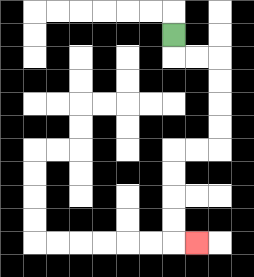{'start': '[7, 1]', 'end': '[8, 10]', 'path_directions': 'D,R,R,D,D,D,D,L,L,D,D,D,D,R', 'path_coordinates': '[[7, 1], [7, 2], [8, 2], [9, 2], [9, 3], [9, 4], [9, 5], [9, 6], [8, 6], [7, 6], [7, 7], [7, 8], [7, 9], [7, 10], [8, 10]]'}